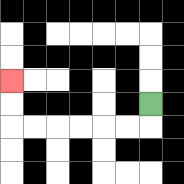{'start': '[6, 4]', 'end': '[0, 3]', 'path_directions': 'D,L,L,L,L,L,L,U,U', 'path_coordinates': '[[6, 4], [6, 5], [5, 5], [4, 5], [3, 5], [2, 5], [1, 5], [0, 5], [0, 4], [0, 3]]'}